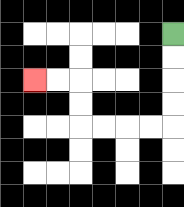{'start': '[7, 1]', 'end': '[1, 3]', 'path_directions': 'D,D,D,D,L,L,L,L,U,U,L,L', 'path_coordinates': '[[7, 1], [7, 2], [7, 3], [7, 4], [7, 5], [6, 5], [5, 5], [4, 5], [3, 5], [3, 4], [3, 3], [2, 3], [1, 3]]'}